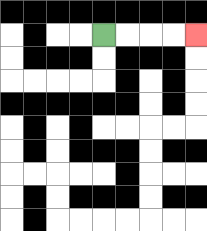{'start': '[4, 1]', 'end': '[8, 1]', 'path_directions': 'R,R,R,R', 'path_coordinates': '[[4, 1], [5, 1], [6, 1], [7, 1], [8, 1]]'}